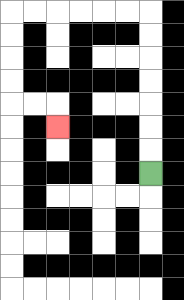{'start': '[6, 7]', 'end': '[2, 5]', 'path_directions': 'U,U,U,U,U,U,U,L,L,L,L,L,L,D,D,D,D,R,R,D', 'path_coordinates': '[[6, 7], [6, 6], [6, 5], [6, 4], [6, 3], [6, 2], [6, 1], [6, 0], [5, 0], [4, 0], [3, 0], [2, 0], [1, 0], [0, 0], [0, 1], [0, 2], [0, 3], [0, 4], [1, 4], [2, 4], [2, 5]]'}